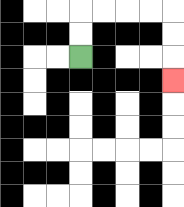{'start': '[3, 2]', 'end': '[7, 3]', 'path_directions': 'U,U,R,R,R,R,D,D,D', 'path_coordinates': '[[3, 2], [3, 1], [3, 0], [4, 0], [5, 0], [6, 0], [7, 0], [7, 1], [7, 2], [7, 3]]'}